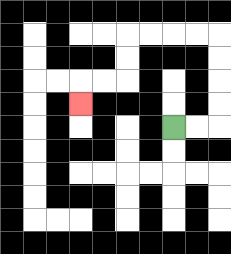{'start': '[7, 5]', 'end': '[3, 4]', 'path_directions': 'R,R,U,U,U,U,L,L,L,L,D,D,L,L,D', 'path_coordinates': '[[7, 5], [8, 5], [9, 5], [9, 4], [9, 3], [9, 2], [9, 1], [8, 1], [7, 1], [6, 1], [5, 1], [5, 2], [5, 3], [4, 3], [3, 3], [3, 4]]'}